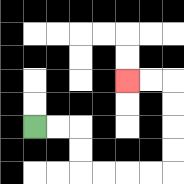{'start': '[1, 5]', 'end': '[5, 3]', 'path_directions': 'R,R,D,D,R,R,R,R,U,U,U,U,L,L', 'path_coordinates': '[[1, 5], [2, 5], [3, 5], [3, 6], [3, 7], [4, 7], [5, 7], [6, 7], [7, 7], [7, 6], [7, 5], [7, 4], [7, 3], [6, 3], [5, 3]]'}